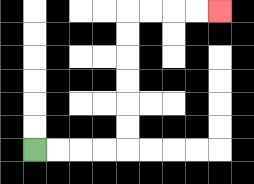{'start': '[1, 6]', 'end': '[9, 0]', 'path_directions': 'R,R,R,R,U,U,U,U,U,U,R,R,R,R', 'path_coordinates': '[[1, 6], [2, 6], [3, 6], [4, 6], [5, 6], [5, 5], [5, 4], [5, 3], [5, 2], [5, 1], [5, 0], [6, 0], [7, 0], [8, 0], [9, 0]]'}